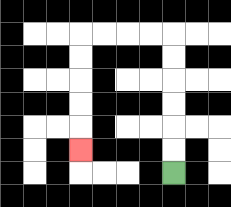{'start': '[7, 7]', 'end': '[3, 6]', 'path_directions': 'U,U,U,U,U,U,L,L,L,L,D,D,D,D,D', 'path_coordinates': '[[7, 7], [7, 6], [7, 5], [7, 4], [7, 3], [7, 2], [7, 1], [6, 1], [5, 1], [4, 1], [3, 1], [3, 2], [3, 3], [3, 4], [3, 5], [3, 6]]'}